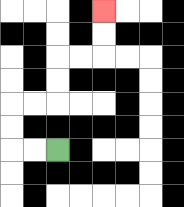{'start': '[2, 6]', 'end': '[4, 0]', 'path_directions': 'L,L,U,U,R,R,U,U,R,R,U,U', 'path_coordinates': '[[2, 6], [1, 6], [0, 6], [0, 5], [0, 4], [1, 4], [2, 4], [2, 3], [2, 2], [3, 2], [4, 2], [4, 1], [4, 0]]'}